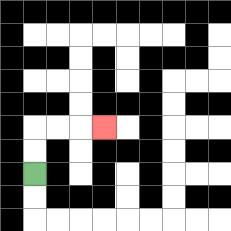{'start': '[1, 7]', 'end': '[4, 5]', 'path_directions': 'U,U,R,R,R', 'path_coordinates': '[[1, 7], [1, 6], [1, 5], [2, 5], [3, 5], [4, 5]]'}